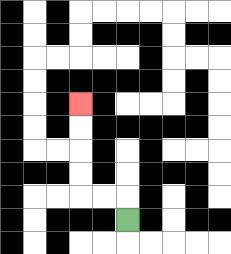{'start': '[5, 9]', 'end': '[3, 4]', 'path_directions': 'U,L,L,U,U,U,U', 'path_coordinates': '[[5, 9], [5, 8], [4, 8], [3, 8], [3, 7], [3, 6], [3, 5], [3, 4]]'}